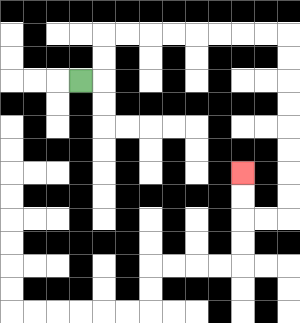{'start': '[3, 3]', 'end': '[10, 7]', 'path_directions': 'R,U,U,R,R,R,R,R,R,R,R,D,D,D,D,D,D,D,D,L,L,U,U', 'path_coordinates': '[[3, 3], [4, 3], [4, 2], [4, 1], [5, 1], [6, 1], [7, 1], [8, 1], [9, 1], [10, 1], [11, 1], [12, 1], [12, 2], [12, 3], [12, 4], [12, 5], [12, 6], [12, 7], [12, 8], [12, 9], [11, 9], [10, 9], [10, 8], [10, 7]]'}